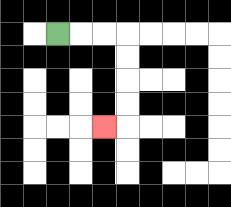{'start': '[2, 1]', 'end': '[4, 5]', 'path_directions': 'R,R,R,D,D,D,D,L', 'path_coordinates': '[[2, 1], [3, 1], [4, 1], [5, 1], [5, 2], [5, 3], [5, 4], [5, 5], [4, 5]]'}